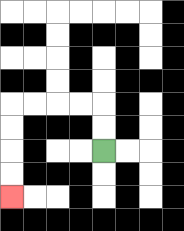{'start': '[4, 6]', 'end': '[0, 8]', 'path_directions': 'U,U,L,L,L,L,D,D,D,D', 'path_coordinates': '[[4, 6], [4, 5], [4, 4], [3, 4], [2, 4], [1, 4], [0, 4], [0, 5], [0, 6], [0, 7], [0, 8]]'}